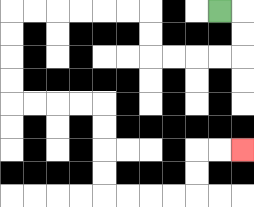{'start': '[9, 0]', 'end': '[10, 6]', 'path_directions': 'R,D,D,L,L,L,L,U,U,L,L,L,L,L,L,D,D,D,D,R,R,R,R,D,D,D,D,R,R,R,R,U,U,R,R', 'path_coordinates': '[[9, 0], [10, 0], [10, 1], [10, 2], [9, 2], [8, 2], [7, 2], [6, 2], [6, 1], [6, 0], [5, 0], [4, 0], [3, 0], [2, 0], [1, 0], [0, 0], [0, 1], [0, 2], [0, 3], [0, 4], [1, 4], [2, 4], [3, 4], [4, 4], [4, 5], [4, 6], [4, 7], [4, 8], [5, 8], [6, 8], [7, 8], [8, 8], [8, 7], [8, 6], [9, 6], [10, 6]]'}